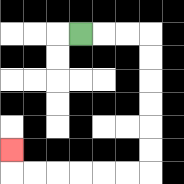{'start': '[3, 1]', 'end': '[0, 6]', 'path_directions': 'R,R,R,D,D,D,D,D,D,L,L,L,L,L,L,U', 'path_coordinates': '[[3, 1], [4, 1], [5, 1], [6, 1], [6, 2], [6, 3], [6, 4], [6, 5], [6, 6], [6, 7], [5, 7], [4, 7], [3, 7], [2, 7], [1, 7], [0, 7], [0, 6]]'}